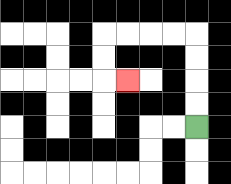{'start': '[8, 5]', 'end': '[5, 3]', 'path_directions': 'U,U,U,U,L,L,L,L,D,D,R', 'path_coordinates': '[[8, 5], [8, 4], [8, 3], [8, 2], [8, 1], [7, 1], [6, 1], [5, 1], [4, 1], [4, 2], [4, 3], [5, 3]]'}